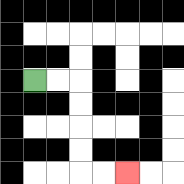{'start': '[1, 3]', 'end': '[5, 7]', 'path_directions': 'R,R,D,D,D,D,R,R', 'path_coordinates': '[[1, 3], [2, 3], [3, 3], [3, 4], [3, 5], [3, 6], [3, 7], [4, 7], [5, 7]]'}